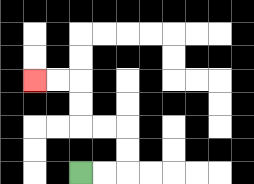{'start': '[3, 7]', 'end': '[1, 3]', 'path_directions': 'R,R,U,U,L,L,U,U,L,L', 'path_coordinates': '[[3, 7], [4, 7], [5, 7], [5, 6], [5, 5], [4, 5], [3, 5], [3, 4], [3, 3], [2, 3], [1, 3]]'}